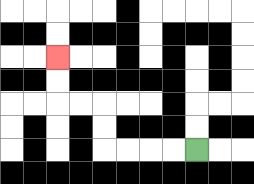{'start': '[8, 6]', 'end': '[2, 2]', 'path_directions': 'L,L,L,L,U,U,L,L,U,U', 'path_coordinates': '[[8, 6], [7, 6], [6, 6], [5, 6], [4, 6], [4, 5], [4, 4], [3, 4], [2, 4], [2, 3], [2, 2]]'}